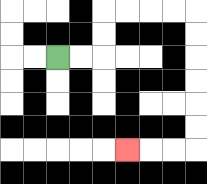{'start': '[2, 2]', 'end': '[5, 6]', 'path_directions': 'R,R,U,U,R,R,R,R,D,D,D,D,D,D,L,L,L', 'path_coordinates': '[[2, 2], [3, 2], [4, 2], [4, 1], [4, 0], [5, 0], [6, 0], [7, 0], [8, 0], [8, 1], [8, 2], [8, 3], [8, 4], [8, 5], [8, 6], [7, 6], [6, 6], [5, 6]]'}